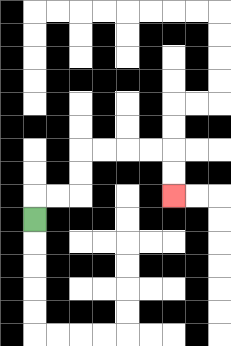{'start': '[1, 9]', 'end': '[7, 8]', 'path_directions': 'U,R,R,U,U,R,R,R,R,D,D', 'path_coordinates': '[[1, 9], [1, 8], [2, 8], [3, 8], [3, 7], [3, 6], [4, 6], [5, 6], [6, 6], [7, 6], [7, 7], [7, 8]]'}